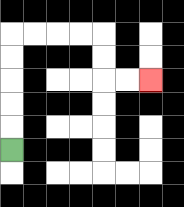{'start': '[0, 6]', 'end': '[6, 3]', 'path_directions': 'U,U,U,U,U,R,R,R,R,D,D,R,R', 'path_coordinates': '[[0, 6], [0, 5], [0, 4], [0, 3], [0, 2], [0, 1], [1, 1], [2, 1], [3, 1], [4, 1], [4, 2], [4, 3], [5, 3], [6, 3]]'}